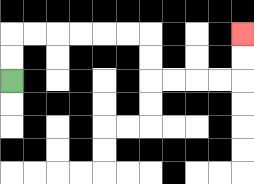{'start': '[0, 3]', 'end': '[10, 1]', 'path_directions': 'U,U,R,R,R,R,R,R,D,D,R,R,R,R,U,U', 'path_coordinates': '[[0, 3], [0, 2], [0, 1], [1, 1], [2, 1], [3, 1], [4, 1], [5, 1], [6, 1], [6, 2], [6, 3], [7, 3], [8, 3], [9, 3], [10, 3], [10, 2], [10, 1]]'}